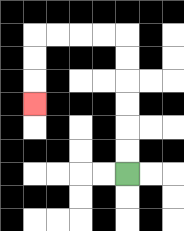{'start': '[5, 7]', 'end': '[1, 4]', 'path_directions': 'U,U,U,U,U,U,L,L,L,L,D,D,D', 'path_coordinates': '[[5, 7], [5, 6], [5, 5], [5, 4], [5, 3], [5, 2], [5, 1], [4, 1], [3, 1], [2, 1], [1, 1], [1, 2], [1, 3], [1, 4]]'}